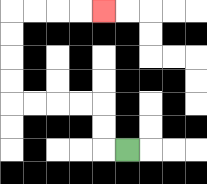{'start': '[5, 6]', 'end': '[4, 0]', 'path_directions': 'L,U,U,L,L,L,L,U,U,U,U,R,R,R,R', 'path_coordinates': '[[5, 6], [4, 6], [4, 5], [4, 4], [3, 4], [2, 4], [1, 4], [0, 4], [0, 3], [0, 2], [0, 1], [0, 0], [1, 0], [2, 0], [3, 0], [4, 0]]'}